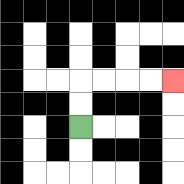{'start': '[3, 5]', 'end': '[7, 3]', 'path_directions': 'U,U,R,R,R,R', 'path_coordinates': '[[3, 5], [3, 4], [3, 3], [4, 3], [5, 3], [6, 3], [7, 3]]'}